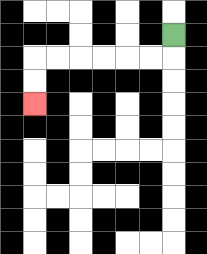{'start': '[7, 1]', 'end': '[1, 4]', 'path_directions': 'D,L,L,L,L,L,L,D,D', 'path_coordinates': '[[7, 1], [7, 2], [6, 2], [5, 2], [4, 2], [3, 2], [2, 2], [1, 2], [1, 3], [1, 4]]'}